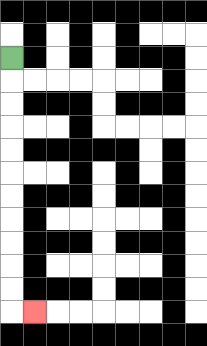{'start': '[0, 2]', 'end': '[1, 13]', 'path_directions': 'D,D,D,D,D,D,D,D,D,D,D,R', 'path_coordinates': '[[0, 2], [0, 3], [0, 4], [0, 5], [0, 6], [0, 7], [0, 8], [0, 9], [0, 10], [0, 11], [0, 12], [0, 13], [1, 13]]'}